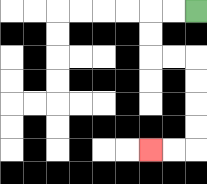{'start': '[8, 0]', 'end': '[6, 6]', 'path_directions': 'L,L,D,D,R,R,D,D,D,D,L,L', 'path_coordinates': '[[8, 0], [7, 0], [6, 0], [6, 1], [6, 2], [7, 2], [8, 2], [8, 3], [8, 4], [8, 5], [8, 6], [7, 6], [6, 6]]'}